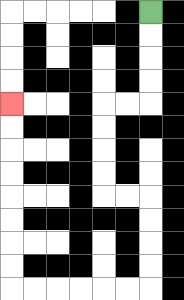{'start': '[6, 0]', 'end': '[0, 4]', 'path_directions': 'D,D,D,D,L,L,D,D,D,D,R,R,D,D,D,D,L,L,L,L,L,L,U,U,U,U,U,U,U,U', 'path_coordinates': '[[6, 0], [6, 1], [6, 2], [6, 3], [6, 4], [5, 4], [4, 4], [4, 5], [4, 6], [4, 7], [4, 8], [5, 8], [6, 8], [6, 9], [6, 10], [6, 11], [6, 12], [5, 12], [4, 12], [3, 12], [2, 12], [1, 12], [0, 12], [0, 11], [0, 10], [0, 9], [0, 8], [0, 7], [0, 6], [0, 5], [0, 4]]'}